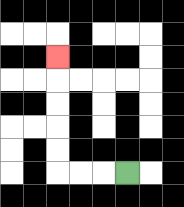{'start': '[5, 7]', 'end': '[2, 2]', 'path_directions': 'L,L,L,U,U,U,U,U', 'path_coordinates': '[[5, 7], [4, 7], [3, 7], [2, 7], [2, 6], [2, 5], [2, 4], [2, 3], [2, 2]]'}